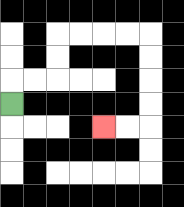{'start': '[0, 4]', 'end': '[4, 5]', 'path_directions': 'U,R,R,U,U,R,R,R,R,D,D,D,D,L,L', 'path_coordinates': '[[0, 4], [0, 3], [1, 3], [2, 3], [2, 2], [2, 1], [3, 1], [4, 1], [5, 1], [6, 1], [6, 2], [6, 3], [6, 4], [6, 5], [5, 5], [4, 5]]'}